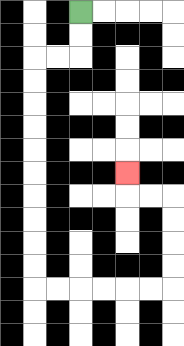{'start': '[3, 0]', 'end': '[5, 7]', 'path_directions': 'D,D,L,L,D,D,D,D,D,D,D,D,D,D,R,R,R,R,R,R,U,U,U,U,L,L,U', 'path_coordinates': '[[3, 0], [3, 1], [3, 2], [2, 2], [1, 2], [1, 3], [1, 4], [1, 5], [1, 6], [1, 7], [1, 8], [1, 9], [1, 10], [1, 11], [1, 12], [2, 12], [3, 12], [4, 12], [5, 12], [6, 12], [7, 12], [7, 11], [7, 10], [7, 9], [7, 8], [6, 8], [5, 8], [5, 7]]'}